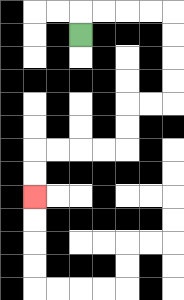{'start': '[3, 1]', 'end': '[1, 8]', 'path_directions': 'U,R,R,R,R,D,D,D,D,L,L,D,D,L,L,L,L,D,D', 'path_coordinates': '[[3, 1], [3, 0], [4, 0], [5, 0], [6, 0], [7, 0], [7, 1], [7, 2], [7, 3], [7, 4], [6, 4], [5, 4], [5, 5], [5, 6], [4, 6], [3, 6], [2, 6], [1, 6], [1, 7], [1, 8]]'}